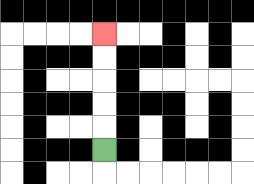{'start': '[4, 6]', 'end': '[4, 1]', 'path_directions': 'U,U,U,U,U', 'path_coordinates': '[[4, 6], [4, 5], [4, 4], [4, 3], [4, 2], [4, 1]]'}